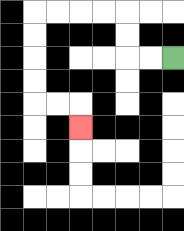{'start': '[7, 2]', 'end': '[3, 5]', 'path_directions': 'L,L,U,U,L,L,L,L,D,D,D,D,R,R,D', 'path_coordinates': '[[7, 2], [6, 2], [5, 2], [5, 1], [5, 0], [4, 0], [3, 0], [2, 0], [1, 0], [1, 1], [1, 2], [1, 3], [1, 4], [2, 4], [3, 4], [3, 5]]'}